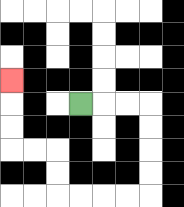{'start': '[3, 4]', 'end': '[0, 3]', 'path_directions': 'R,R,R,D,D,D,D,L,L,L,L,U,U,L,L,U,U,U', 'path_coordinates': '[[3, 4], [4, 4], [5, 4], [6, 4], [6, 5], [6, 6], [6, 7], [6, 8], [5, 8], [4, 8], [3, 8], [2, 8], [2, 7], [2, 6], [1, 6], [0, 6], [0, 5], [0, 4], [0, 3]]'}